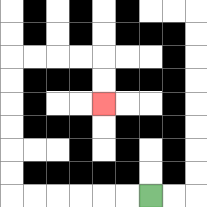{'start': '[6, 8]', 'end': '[4, 4]', 'path_directions': 'L,L,L,L,L,L,U,U,U,U,U,U,R,R,R,R,D,D', 'path_coordinates': '[[6, 8], [5, 8], [4, 8], [3, 8], [2, 8], [1, 8], [0, 8], [0, 7], [0, 6], [0, 5], [0, 4], [0, 3], [0, 2], [1, 2], [2, 2], [3, 2], [4, 2], [4, 3], [4, 4]]'}